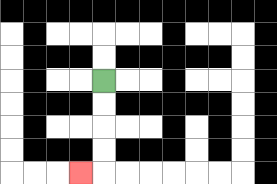{'start': '[4, 3]', 'end': '[3, 7]', 'path_directions': 'D,D,D,D,L', 'path_coordinates': '[[4, 3], [4, 4], [4, 5], [4, 6], [4, 7], [3, 7]]'}